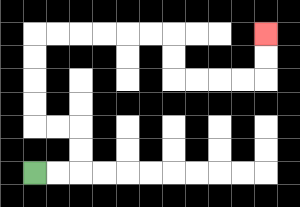{'start': '[1, 7]', 'end': '[11, 1]', 'path_directions': 'R,R,U,U,L,L,U,U,U,U,R,R,R,R,R,R,D,D,R,R,R,R,U,U', 'path_coordinates': '[[1, 7], [2, 7], [3, 7], [3, 6], [3, 5], [2, 5], [1, 5], [1, 4], [1, 3], [1, 2], [1, 1], [2, 1], [3, 1], [4, 1], [5, 1], [6, 1], [7, 1], [7, 2], [7, 3], [8, 3], [9, 3], [10, 3], [11, 3], [11, 2], [11, 1]]'}